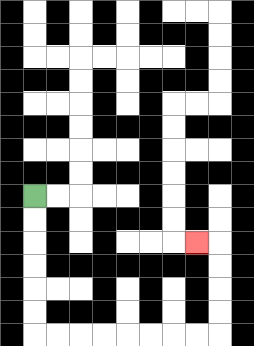{'start': '[1, 8]', 'end': '[8, 10]', 'path_directions': 'D,D,D,D,D,D,R,R,R,R,R,R,R,R,U,U,U,U,L', 'path_coordinates': '[[1, 8], [1, 9], [1, 10], [1, 11], [1, 12], [1, 13], [1, 14], [2, 14], [3, 14], [4, 14], [5, 14], [6, 14], [7, 14], [8, 14], [9, 14], [9, 13], [9, 12], [9, 11], [9, 10], [8, 10]]'}